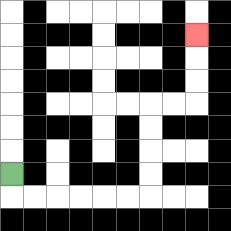{'start': '[0, 7]', 'end': '[8, 1]', 'path_directions': 'D,R,R,R,R,R,R,U,U,U,U,R,R,U,U,U', 'path_coordinates': '[[0, 7], [0, 8], [1, 8], [2, 8], [3, 8], [4, 8], [5, 8], [6, 8], [6, 7], [6, 6], [6, 5], [6, 4], [7, 4], [8, 4], [8, 3], [8, 2], [8, 1]]'}